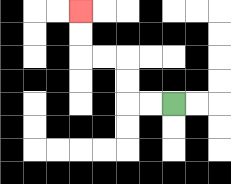{'start': '[7, 4]', 'end': '[3, 0]', 'path_directions': 'L,L,U,U,L,L,U,U', 'path_coordinates': '[[7, 4], [6, 4], [5, 4], [5, 3], [5, 2], [4, 2], [3, 2], [3, 1], [3, 0]]'}